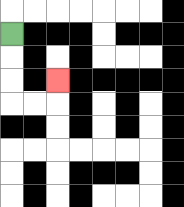{'start': '[0, 1]', 'end': '[2, 3]', 'path_directions': 'D,D,D,R,R,U', 'path_coordinates': '[[0, 1], [0, 2], [0, 3], [0, 4], [1, 4], [2, 4], [2, 3]]'}